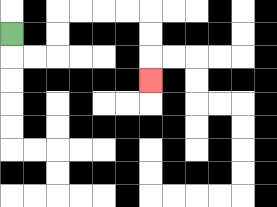{'start': '[0, 1]', 'end': '[6, 3]', 'path_directions': 'D,R,R,U,U,R,R,R,R,D,D,D', 'path_coordinates': '[[0, 1], [0, 2], [1, 2], [2, 2], [2, 1], [2, 0], [3, 0], [4, 0], [5, 0], [6, 0], [6, 1], [6, 2], [6, 3]]'}